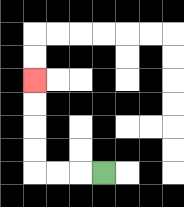{'start': '[4, 7]', 'end': '[1, 3]', 'path_directions': 'L,L,L,U,U,U,U', 'path_coordinates': '[[4, 7], [3, 7], [2, 7], [1, 7], [1, 6], [1, 5], [1, 4], [1, 3]]'}